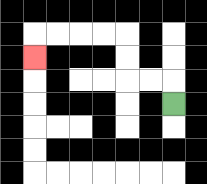{'start': '[7, 4]', 'end': '[1, 2]', 'path_directions': 'U,L,L,U,U,L,L,L,L,D', 'path_coordinates': '[[7, 4], [7, 3], [6, 3], [5, 3], [5, 2], [5, 1], [4, 1], [3, 1], [2, 1], [1, 1], [1, 2]]'}